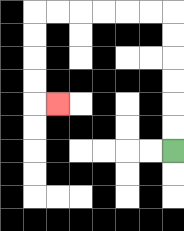{'start': '[7, 6]', 'end': '[2, 4]', 'path_directions': 'U,U,U,U,U,U,L,L,L,L,L,L,D,D,D,D,R', 'path_coordinates': '[[7, 6], [7, 5], [7, 4], [7, 3], [7, 2], [7, 1], [7, 0], [6, 0], [5, 0], [4, 0], [3, 0], [2, 0], [1, 0], [1, 1], [1, 2], [1, 3], [1, 4], [2, 4]]'}